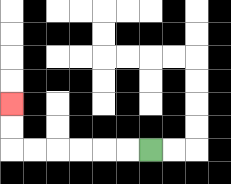{'start': '[6, 6]', 'end': '[0, 4]', 'path_directions': 'L,L,L,L,L,L,U,U', 'path_coordinates': '[[6, 6], [5, 6], [4, 6], [3, 6], [2, 6], [1, 6], [0, 6], [0, 5], [0, 4]]'}